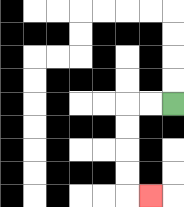{'start': '[7, 4]', 'end': '[6, 8]', 'path_directions': 'L,L,D,D,D,D,R', 'path_coordinates': '[[7, 4], [6, 4], [5, 4], [5, 5], [5, 6], [5, 7], [5, 8], [6, 8]]'}